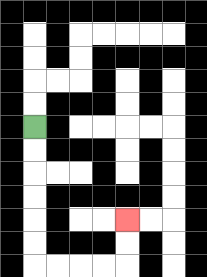{'start': '[1, 5]', 'end': '[5, 9]', 'path_directions': 'D,D,D,D,D,D,R,R,R,R,U,U', 'path_coordinates': '[[1, 5], [1, 6], [1, 7], [1, 8], [1, 9], [1, 10], [1, 11], [2, 11], [3, 11], [4, 11], [5, 11], [5, 10], [5, 9]]'}